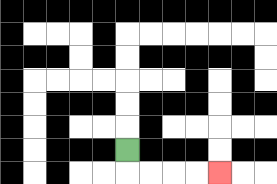{'start': '[5, 6]', 'end': '[9, 7]', 'path_directions': 'D,R,R,R,R', 'path_coordinates': '[[5, 6], [5, 7], [6, 7], [7, 7], [8, 7], [9, 7]]'}